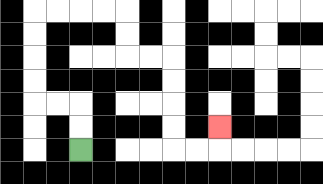{'start': '[3, 6]', 'end': '[9, 5]', 'path_directions': 'U,U,L,L,U,U,U,U,R,R,R,R,D,D,R,R,D,D,D,D,R,R,U', 'path_coordinates': '[[3, 6], [3, 5], [3, 4], [2, 4], [1, 4], [1, 3], [1, 2], [1, 1], [1, 0], [2, 0], [3, 0], [4, 0], [5, 0], [5, 1], [5, 2], [6, 2], [7, 2], [7, 3], [7, 4], [7, 5], [7, 6], [8, 6], [9, 6], [9, 5]]'}